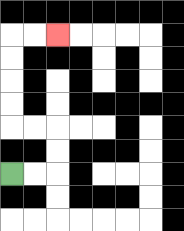{'start': '[0, 7]', 'end': '[2, 1]', 'path_directions': 'R,R,U,U,L,L,U,U,U,U,R,R', 'path_coordinates': '[[0, 7], [1, 7], [2, 7], [2, 6], [2, 5], [1, 5], [0, 5], [0, 4], [0, 3], [0, 2], [0, 1], [1, 1], [2, 1]]'}